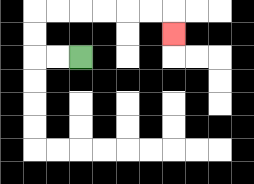{'start': '[3, 2]', 'end': '[7, 1]', 'path_directions': 'L,L,U,U,R,R,R,R,R,R,D', 'path_coordinates': '[[3, 2], [2, 2], [1, 2], [1, 1], [1, 0], [2, 0], [3, 0], [4, 0], [5, 0], [6, 0], [7, 0], [7, 1]]'}